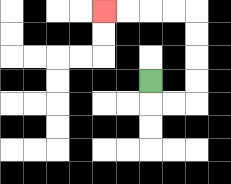{'start': '[6, 3]', 'end': '[4, 0]', 'path_directions': 'D,R,R,U,U,U,U,L,L,L,L', 'path_coordinates': '[[6, 3], [6, 4], [7, 4], [8, 4], [8, 3], [8, 2], [8, 1], [8, 0], [7, 0], [6, 0], [5, 0], [4, 0]]'}